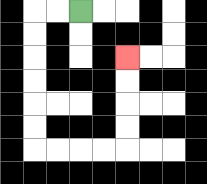{'start': '[3, 0]', 'end': '[5, 2]', 'path_directions': 'L,L,D,D,D,D,D,D,R,R,R,R,U,U,U,U', 'path_coordinates': '[[3, 0], [2, 0], [1, 0], [1, 1], [1, 2], [1, 3], [1, 4], [1, 5], [1, 6], [2, 6], [3, 6], [4, 6], [5, 6], [5, 5], [5, 4], [5, 3], [5, 2]]'}